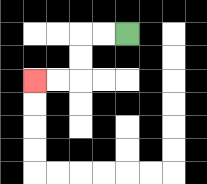{'start': '[5, 1]', 'end': '[1, 3]', 'path_directions': 'L,L,D,D,L,L', 'path_coordinates': '[[5, 1], [4, 1], [3, 1], [3, 2], [3, 3], [2, 3], [1, 3]]'}